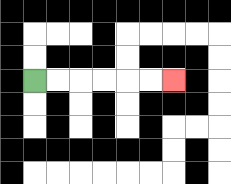{'start': '[1, 3]', 'end': '[7, 3]', 'path_directions': 'R,R,R,R,R,R', 'path_coordinates': '[[1, 3], [2, 3], [3, 3], [4, 3], [5, 3], [6, 3], [7, 3]]'}